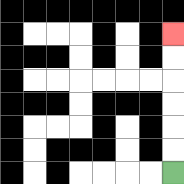{'start': '[7, 7]', 'end': '[7, 1]', 'path_directions': 'U,U,U,U,U,U', 'path_coordinates': '[[7, 7], [7, 6], [7, 5], [7, 4], [7, 3], [7, 2], [7, 1]]'}